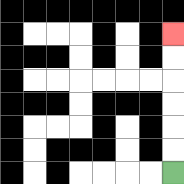{'start': '[7, 7]', 'end': '[7, 1]', 'path_directions': 'U,U,U,U,U,U', 'path_coordinates': '[[7, 7], [7, 6], [7, 5], [7, 4], [7, 3], [7, 2], [7, 1]]'}